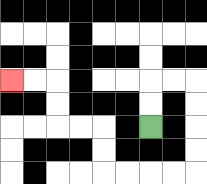{'start': '[6, 5]', 'end': '[0, 3]', 'path_directions': 'U,U,R,R,D,D,D,D,L,L,L,L,U,U,L,L,U,U,L,L', 'path_coordinates': '[[6, 5], [6, 4], [6, 3], [7, 3], [8, 3], [8, 4], [8, 5], [8, 6], [8, 7], [7, 7], [6, 7], [5, 7], [4, 7], [4, 6], [4, 5], [3, 5], [2, 5], [2, 4], [2, 3], [1, 3], [0, 3]]'}